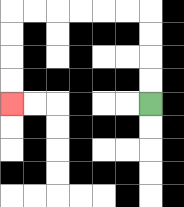{'start': '[6, 4]', 'end': '[0, 4]', 'path_directions': 'U,U,U,U,L,L,L,L,L,L,D,D,D,D', 'path_coordinates': '[[6, 4], [6, 3], [6, 2], [6, 1], [6, 0], [5, 0], [4, 0], [3, 0], [2, 0], [1, 0], [0, 0], [0, 1], [0, 2], [0, 3], [0, 4]]'}